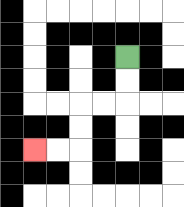{'start': '[5, 2]', 'end': '[1, 6]', 'path_directions': 'D,D,L,L,D,D,L,L', 'path_coordinates': '[[5, 2], [5, 3], [5, 4], [4, 4], [3, 4], [3, 5], [3, 6], [2, 6], [1, 6]]'}